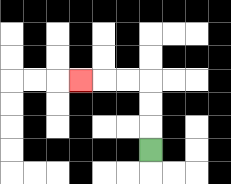{'start': '[6, 6]', 'end': '[3, 3]', 'path_directions': 'U,U,U,L,L,L', 'path_coordinates': '[[6, 6], [6, 5], [6, 4], [6, 3], [5, 3], [4, 3], [3, 3]]'}